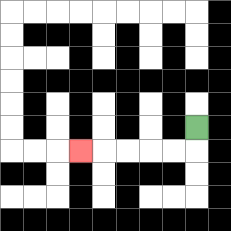{'start': '[8, 5]', 'end': '[3, 6]', 'path_directions': 'D,L,L,L,L,L', 'path_coordinates': '[[8, 5], [8, 6], [7, 6], [6, 6], [5, 6], [4, 6], [3, 6]]'}